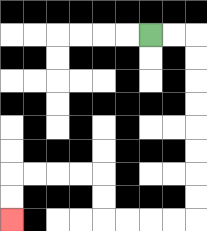{'start': '[6, 1]', 'end': '[0, 9]', 'path_directions': 'R,R,D,D,D,D,D,D,D,D,L,L,L,L,U,U,L,L,L,L,D,D', 'path_coordinates': '[[6, 1], [7, 1], [8, 1], [8, 2], [8, 3], [8, 4], [8, 5], [8, 6], [8, 7], [8, 8], [8, 9], [7, 9], [6, 9], [5, 9], [4, 9], [4, 8], [4, 7], [3, 7], [2, 7], [1, 7], [0, 7], [0, 8], [0, 9]]'}